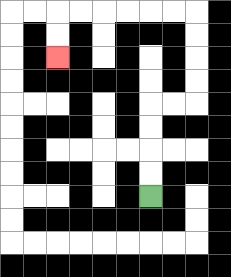{'start': '[6, 8]', 'end': '[2, 2]', 'path_directions': 'U,U,U,U,R,R,U,U,U,U,L,L,L,L,L,L,D,D', 'path_coordinates': '[[6, 8], [6, 7], [6, 6], [6, 5], [6, 4], [7, 4], [8, 4], [8, 3], [8, 2], [8, 1], [8, 0], [7, 0], [6, 0], [5, 0], [4, 0], [3, 0], [2, 0], [2, 1], [2, 2]]'}